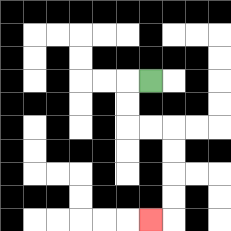{'start': '[6, 3]', 'end': '[6, 9]', 'path_directions': 'L,D,D,R,R,D,D,D,D,L', 'path_coordinates': '[[6, 3], [5, 3], [5, 4], [5, 5], [6, 5], [7, 5], [7, 6], [7, 7], [7, 8], [7, 9], [6, 9]]'}